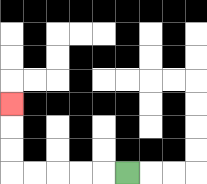{'start': '[5, 7]', 'end': '[0, 4]', 'path_directions': 'L,L,L,L,L,U,U,U', 'path_coordinates': '[[5, 7], [4, 7], [3, 7], [2, 7], [1, 7], [0, 7], [0, 6], [0, 5], [0, 4]]'}